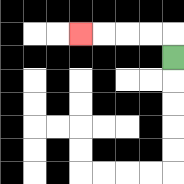{'start': '[7, 2]', 'end': '[3, 1]', 'path_directions': 'U,L,L,L,L', 'path_coordinates': '[[7, 2], [7, 1], [6, 1], [5, 1], [4, 1], [3, 1]]'}